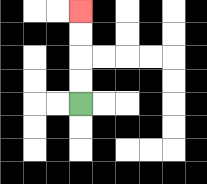{'start': '[3, 4]', 'end': '[3, 0]', 'path_directions': 'U,U,U,U', 'path_coordinates': '[[3, 4], [3, 3], [3, 2], [3, 1], [3, 0]]'}